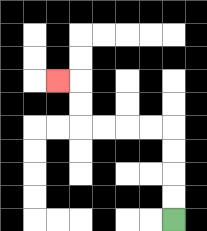{'start': '[7, 9]', 'end': '[2, 3]', 'path_directions': 'U,U,U,U,L,L,L,L,U,U,L', 'path_coordinates': '[[7, 9], [7, 8], [7, 7], [7, 6], [7, 5], [6, 5], [5, 5], [4, 5], [3, 5], [3, 4], [3, 3], [2, 3]]'}